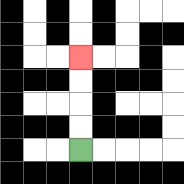{'start': '[3, 6]', 'end': '[3, 2]', 'path_directions': 'U,U,U,U', 'path_coordinates': '[[3, 6], [3, 5], [3, 4], [3, 3], [3, 2]]'}